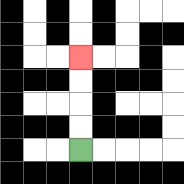{'start': '[3, 6]', 'end': '[3, 2]', 'path_directions': 'U,U,U,U', 'path_coordinates': '[[3, 6], [3, 5], [3, 4], [3, 3], [3, 2]]'}